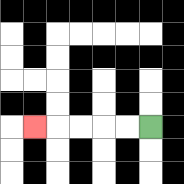{'start': '[6, 5]', 'end': '[1, 5]', 'path_directions': 'L,L,L,L,L', 'path_coordinates': '[[6, 5], [5, 5], [4, 5], [3, 5], [2, 5], [1, 5]]'}